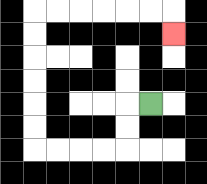{'start': '[6, 4]', 'end': '[7, 1]', 'path_directions': 'L,D,D,L,L,L,L,U,U,U,U,U,U,R,R,R,R,R,R,D', 'path_coordinates': '[[6, 4], [5, 4], [5, 5], [5, 6], [4, 6], [3, 6], [2, 6], [1, 6], [1, 5], [1, 4], [1, 3], [1, 2], [1, 1], [1, 0], [2, 0], [3, 0], [4, 0], [5, 0], [6, 0], [7, 0], [7, 1]]'}